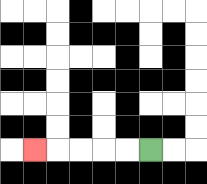{'start': '[6, 6]', 'end': '[1, 6]', 'path_directions': 'L,L,L,L,L', 'path_coordinates': '[[6, 6], [5, 6], [4, 6], [3, 6], [2, 6], [1, 6]]'}